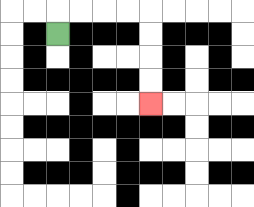{'start': '[2, 1]', 'end': '[6, 4]', 'path_directions': 'U,R,R,R,R,D,D,D,D', 'path_coordinates': '[[2, 1], [2, 0], [3, 0], [4, 0], [5, 0], [6, 0], [6, 1], [6, 2], [6, 3], [6, 4]]'}